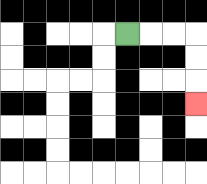{'start': '[5, 1]', 'end': '[8, 4]', 'path_directions': 'R,R,R,D,D,D', 'path_coordinates': '[[5, 1], [6, 1], [7, 1], [8, 1], [8, 2], [8, 3], [8, 4]]'}